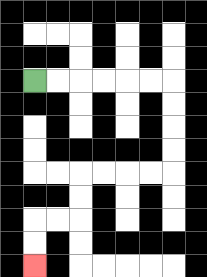{'start': '[1, 3]', 'end': '[1, 11]', 'path_directions': 'R,R,R,R,R,R,D,D,D,D,L,L,L,L,D,D,L,L,D,D', 'path_coordinates': '[[1, 3], [2, 3], [3, 3], [4, 3], [5, 3], [6, 3], [7, 3], [7, 4], [7, 5], [7, 6], [7, 7], [6, 7], [5, 7], [4, 7], [3, 7], [3, 8], [3, 9], [2, 9], [1, 9], [1, 10], [1, 11]]'}